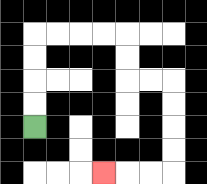{'start': '[1, 5]', 'end': '[4, 7]', 'path_directions': 'U,U,U,U,R,R,R,R,D,D,R,R,D,D,D,D,L,L,L', 'path_coordinates': '[[1, 5], [1, 4], [1, 3], [1, 2], [1, 1], [2, 1], [3, 1], [4, 1], [5, 1], [5, 2], [5, 3], [6, 3], [7, 3], [7, 4], [7, 5], [7, 6], [7, 7], [6, 7], [5, 7], [4, 7]]'}